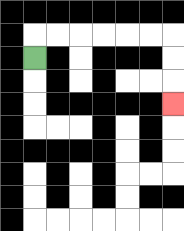{'start': '[1, 2]', 'end': '[7, 4]', 'path_directions': 'U,R,R,R,R,R,R,D,D,D', 'path_coordinates': '[[1, 2], [1, 1], [2, 1], [3, 1], [4, 1], [5, 1], [6, 1], [7, 1], [7, 2], [7, 3], [7, 4]]'}